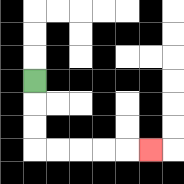{'start': '[1, 3]', 'end': '[6, 6]', 'path_directions': 'D,D,D,R,R,R,R,R', 'path_coordinates': '[[1, 3], [1, 4], [1, 5], [1, 6], [2, 6], [3, 6], [4, 6], [5, 6], [6, 6]]'}